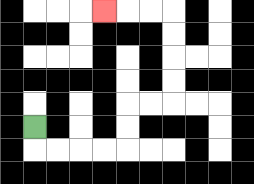{'start': '[1, 5]', 'end': '[4, 0]', 'path_directions': 'D,R,R,R,R,U,U,R,R,U,U,U,U,L,L,L', 'path_coordinates': '[[1, 5], [1, 6], [2, 6], [3, 6], [4, 6], [5, 6], [5, 5], [5, 4], [6, 4], [7, 4], [7, 3], [7, 2], [7, 1], [7, 0], [6, 0], [5, 0], [4, 0]]'}